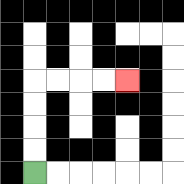{'start': '[1, 7]', 'end': '[5, 3]', 'path_directions': 'U,U,U,U,R,R,R,R', 'path_coordinates': '[[1, 7], [1, 6], [1, 5], [1, 4], [1, 3], [2, 3], [3, 3], [4, 3], [5, 3]]'}